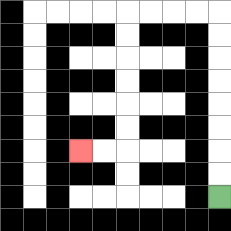{'start': '[9, 8]', 'end': '[3, 6]', 'path_directions': 'U,U,U,U,U,U,U,U,L,L,L,L,D,D,D,D,D,D,L,L', 'path_coordinates': '[[9, 8], [9, 7], [9, 6], [9, 5], [9, 4], [9, 3], [9, 2], [9, 1], [9, 0], [8, 0], [7, 0], [6, 0], [5, 0], [5, 1], [5, 2], [5, 3], [5, 4], [5, 5], [5, 6], [4, 6], [3, 6]]'}